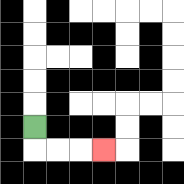{'start': '[1, 5]', 'end': '[4, 6]', 'path_directions': 'D,R,R,R', 'path_coordinates': '[[1, 5], [1, 6], [2, 6], [3, 6], [4, 6]]'}